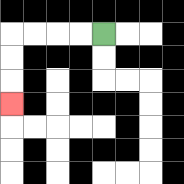{'start': '[4, 1]', 'end': '[0, 4]', 'path_directions': 'L,L,L,L,D,D,D', 'path_coordinates': '[[4, 1], [3, 1], [2, 1], [1, 1], [0, 1], [0, 2], [0, 3], [0, 4]]'}